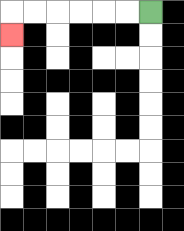{'start': '[6, 0]', 'end': '[0, 1]', 'path_directions': 'L,L,L,L,L,L,D', 'path_coordinates': '[[6, 0], [5, 0], [4, 0], [3, 0], [2, 0], [1, 0], [0, 0], [0, 1]]'}